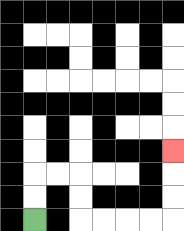{'start': '[1, 9]', 'end': '[7, 6]', 'path_directions': 'U,U,R,R,D,D,R,R,R,R,U,U,U', 'path_coordinates': '[[1, 9], [1, 8], [1, 7], [2, 7], [3, 7], [3, 8], [3, 9], [4, 9], [5, 9], [6, 9], [7, 9], [7, 8], [7, 7], [7, 6]]'}